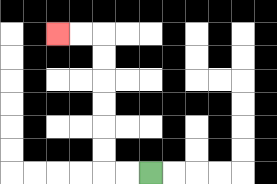{'start': '[6, 7]', 'end': '[2, 1]', 'path_directions': 'L,L,U,U,U,U,U,U,L,L', 'path_coordinates': '[[6, 7], [5, 7], [4, 7], [4, 6], [4, 5], [4, 4], [4, 3], [4, 2], [4, 1], [3, 1], [2, 1]]'}